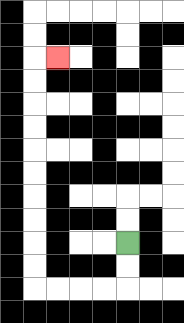{'start': '[5, 10]', 'end': '[2, 2]', 'path_directions': 'D,D,L,L,L,L,U,U,U,U,U,U,U,U,U,U,R', 'path_coordinates': '[[5, 10], [5, 11], [5, 12], [4, 12], [3, 12], [2, 12], [1, 12], [1, 11], [1, 10], [1, 9], [1, 8], [1, 7], [1, 6], [1, 5], [1, 4], [1, 3], [1, 2], [2, 2]]'}